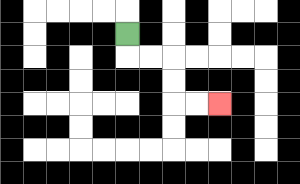{'start': '[5, 1]', 'end': '[9, 4]', 'path_directions': 'D,R,R,D,D,R,R', 'path_coordinates': '[[5, 1], [5, 2], [6, 2], [7, 2], [7, 3], [7, 4], [8, 4], [9, 4]]'}